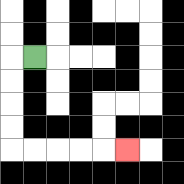{'start': '[1, 2]', 'end': '[5, 6]', 'path_directions': 'L,D,D,D,D,R,R,R,R,R', 'path_coordinates': '[[1, 2], [0, 2], [0, 3], [0, 4], [0, 5], [0, 6], [1, 6], [2, 6], [3, 6], [4, 6], [5, 6]]'}